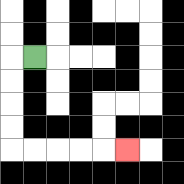{'start': '[1, 2]', 'end': '[5, 6]', 'path_directions': 'L,D,D,D,D,R,R,R,R,R', 'path_coordinates': '[[1, 2], [0, 2], [0, 3], [0, 4], [0, 5], [0, 6], [1, 6], [2, 6], [3, 6], [4, 6], [5, 6]]'}